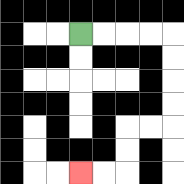{'start': '[3, 1]', 'end': '[3, 7]', 'path_directions': 'R,R,R,R,D,D,D,D,L,L,D,D,L,L', 'path_coordinates': '[[3, 1], [4, 1], [5, 1], [6, 1], [7, 1], [7, 2], [7, 3], [7, 4], [7, 5], [6, 5], [5, 5], [5, 6], [5, 7], [4, 7], [3, 7]]'}